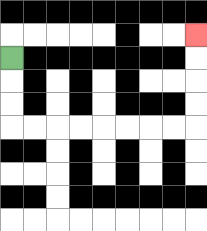{'start': '[0, 2]', 'end': '[8, 1]', 'path_directions': 'D,D,D,R,R,R,R,R,R,R,R,U,U,U,U', 'path_coordinates': '[[0, 2], [0, 3], [0, 4], [0, 5], [1, 5], [2, 5], [3, 5], [4, 5], [5, 5], [6, 5], [7, 5], [8, 5], [8, 4], [8, 3], [8, 2], [8, 1]]'}